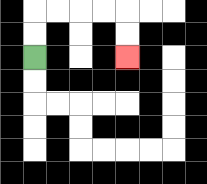{'start': '[1, 2]', 'end': '[5, 2]', 'path_directions': 'U,U,R,R,R,R,D,D', 'path_coordinates': '[[1, 2], [1, 1], [1, 0], [2, 0], [3, 0], [4, 0], [5, 0], [5, 1], [5, 2]]'}